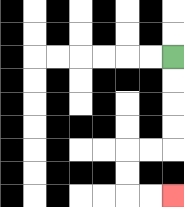{'start': '[7, 2]', 'end': '[7, 8]', 'path_directions': 'D,D,D,D,L,L,D,D,R,R', 'path_coordinates': '[[7, 2], [7, 3], [7, 4], [7, 5], [7, 6], [6, 6], [5, 6], [5, 7], [5, 8], [6, 8], [7, 8]]'}